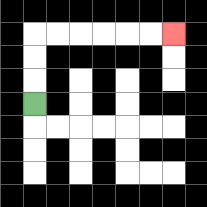{'start': '[1, 4]', 'end': '[7, 1]', 'path_directions': 'U,U,U,R,R,R,R,R,R', 'path_coordinates': '[[1, 4], [1, 3], [1, 2], [1, 1], [2, 1], [3, 1], [4, 1], [5, 1], [6, 1], [7, 1]]'}